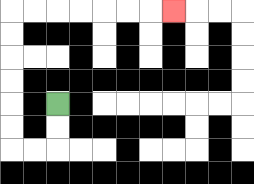{'start': '[2, 4]', 'end': '[7, 0]', 'path_directions': 'D,D,L,L,U,U,U,U,U,U,R,R,R,R,R,R,R', 'path_coordinates': '[[2, 4], [2, 5], [2, 6], [1, 6], [0, 6], [0, 5], [0, 4], [0, 3], [0, 2], [0, 1], [0, 0], [1, 0], [2, 0], [3, 0], [4, 0], [5, 0], [6, 0], [7, 0]]'}